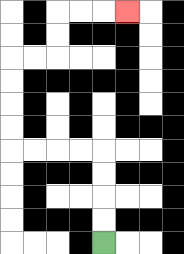{'start': '[4, 10]', 'end': '[5, 0]', 'path_directions': 'U,U,U,U,L,L,L,L,U,U,U,U,R,R,U,U,R,R,R', 'path_coordinates': '[[4, 10], [4, 9], [4, 8], [4, 7], [4, 6], [3, 6], [2, 6], [1, 6], [0, 6], [0, 5], [0, 4], [0, 3], [0, 2], [1, 2], [2, 2], [2, 1], [2, 0], [3, 0], [4, 0], [5, 0]]'}